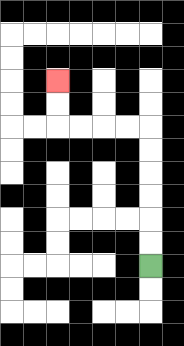{'start': '[6, 11]', 'end': '[2, 3]', 'path_directions': 'U,U,U,U,U,U,L,L,L,L,U,U', 'path_coordinates': '[[6, 11], [6, 10], [6, 9], [6, 8], [6, 7], [6, 6], [6, 5], [5, 5], [4, 5], [3, 5], [2, 5], [2, 4], [2, 3]]'}